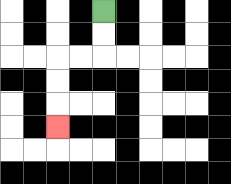{'start': '[4, 0]', 'end': '[2, 5]', 'path_directions': 'D,D,L,L,D,D,D', 'path_coordinates': '[[4, 0], [4, 1], [4, 2], [3, 2], [2, 2], [2, 3], [2, 4], [2, 5]]'}